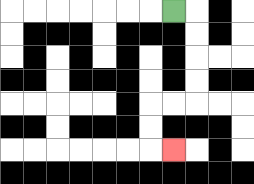{'start': '[7, 0]', 'end': '[7, 6]', 'path_directions': 'R,D,D,D,D,L,L,D,D,R', 'path_coordinates': '[[7, 0], [8, 0], [8, 1], [8, 2], [8, 3], [8, 4], [7, 4], [6, 4], [6, 5], [6, 6], [7, 6]]'}